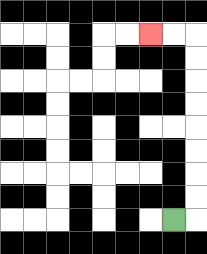{'start': '[7, 9]', 'end': '[6, 1]', 'path_directions': 'R,U,U,U,U,U,U,U,U,L,L', 'path_coordinates': '[[7, 9], [8, 9], [8, 8], [8, 7], [8, 6], [8, 5], [8, 4], [8, 3], [8, 2], [8, 1], [7, 1], [6, 1]]'}